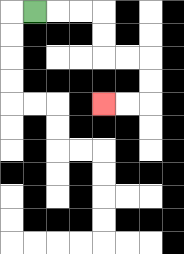{'start': '[1, 0]', 'end': '[4, 4]', 'path_directions': 'R,R,R,D,D,R,R,D,D,L,L', 'path_coordinates': '[[1, 0], [2, 0], [3, 0], [4, 0], [4, 1], [4, 2], [5, 2], [6, 2], [6, 3], [6, 4], [5, 4], [4, 4]]'}